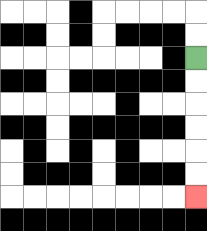{'start': '[8, 2]', 'end': '[8, 8]', 'path_directions': 'D,D,D,D,D,D', 'path_coordinates': '[[8, 2], [8, 3], [8, 4], [8, 5], [8, 6], [8, 7], [8, 8]]'}